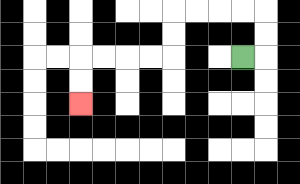{'start': '[10, 2]', 'end': '[3, 4]', 'path_directions': 'R,U,U,L,L,L,L,D,D,L,L,L,L,D,D', 'path_coordinates': '[[10, 2], [11, 2], [11, 1], [11, 0], [10, 0], [9, 0], [8, 0], [7, 0], [7, 1], [7, 2], [6, 2], [5, 2], [4, 2], [3, 2], [3, 3], [3, 4]]'}